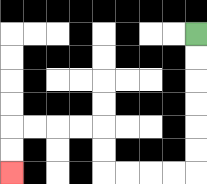{'start': '[8, 1]', 'end': '[0, 7]', 'path_directions': 'D,D,D,D,D,D,L,L,L,L,U,U,L,L,L,L,D,D', 'path_coordinates': '[[8, 1], [8, 2], [8, 3], [8, 4], [8, 5], [8, 6], [8, 7], [7, 7], [6, 7], [5, 7], [4, 7], [4, 6], [4, 5], [3, 5], [2, 5], [1, 5], [0, 5], [0, 6], [0, 7]]'}